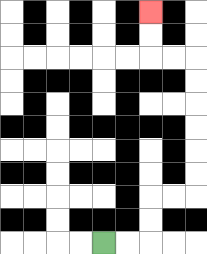{'start': '[4, 10]', 'end': '[6, 0]', 'path_directions': 'R,R,U,U,R,R,U,U,U,U,U,U,L,L,U,U', 'path_coordinates': '[[4, 10], [5, 10], [6, 10], [6, 9], [6, 8], [7, 8], [8, 8], [8, 7], [8, 6], [8, 5], [8, 4], [8, 3], [8, 2], [7, 2], [6, 2], [6, 1], [6, 0]]'}